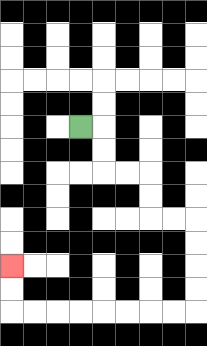{'start': '[3, 5]', 'end': '[0, 11]', 'path_directions': 'R,D,D,R,R,D,D,R,R,D,D,D,D,L,L,L,L,L,L,L,L,U,U', 'path_coordinates': '[[3, 5], [4, 5], [4, 6], [4, 7], [5, 7], [6, 7], [6, 8], [6, 9], [7, 9], [8, 9], [8, 10], [8, 11], [8, 12], [8, 13], [7, 13], [6, 13], [5, 13], [4, 13], [3, 13], [2, 13], [1, 13], [0, 13], [0, 12], [0, 11]]'}